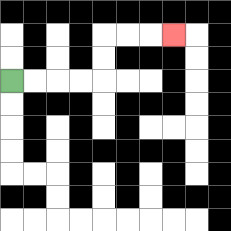{'start': '[0, 3]', 'end': '[7, 1]', 'path_directions': 'R,R,R,R,U,U,R,R,R', 'path_coordinates': '[[0, 3], [1, 3], [2, 3], [3, 3], [4, 3], [4, 2], [4, 1], [5, 1], [6, 1], [7, 1]]'}